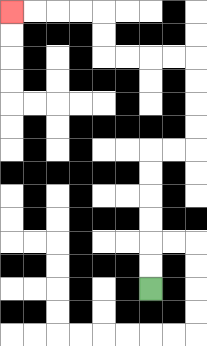{'start': '[6, 12]', 'end': '[0, 0]', 'path_directions': 'U,U,U,U,U,U,R,R,U,U,U,U,L,L,L,L,U,U,L,L,L,L', 'path_coordinates': '[[6, 12], [6, 11], [6, 10], [6, 9], [6, 8], [6, 7], [6, 6], [7, 6], [8, 6], [8, 5], [8, 4], [8, 3], [8, 2], [7, 2], [6, 2], [5, 2], [4, 2], [4, 1], [4, 0], [3, 0], [2, 0], [1, 0], [0, 0]]'}